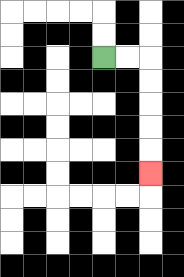{'start': '[4, 2]', 'end': '[6, 7]', 'path_directions': 'R,R,D,D,D,D,D', 'path_coordinates': '[[4, 2], [5, 2], [6, 2], [6, 3], [6, 4], [6, 5], [6, 6], [6, 7]]'}